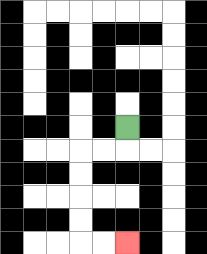{'start': '[5, 5]', 'end': '[5, 10]', 'path_directions': 'D,L,L,D,D,D,D,R,R', 'path_coordinates': '[[5, 5], [5, 6], [4, 6], [3, 6], [3, 7], [3, 8], [3, 9], [3, 10], [4, 10], [5, 10]]'}